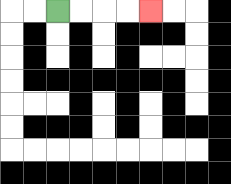{'start': '[2, 0]', 'end': '[6, 0]', 'path_directions': 'R,R,R,R', 'path_coordinates': '[[2, 0], [3, 0], [4, 0], [5, 0], [6, 0]]'}